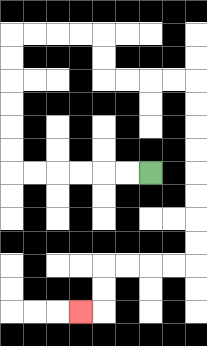{'start': '[6, 7]', 'end': '[3, 13]', 'path_directions': 'L,L,L,L,L,L,U,U,U,U,U,U,R,R,R,R,D,D,R,R,R,R,D,D,D,D,D,D,D,D,L,L,L,L,D,D,L', 'path_coordinates': '[[6, 7], [5, 7], [4, 7], [3, 7], [2, 7], [1, 7], [0, 7], [0, 6], [0, 5], [0, 4], [0, 3], [0, 2], [0, 1], [1, 1], [2, 1], [3, 1], [4, 1], [4, 2], [4, 3], [5, 3], [6, 3], [7, 3], [8, 3], [8, 4], [8, 5], [8, 6], [8, 7], [8, 8], [8, 9], [8, 10], [8, 11], [7, 11], [6, 11], [5, 11], [4, 11], [4, 12], [4, 13], [3, 13]]'}